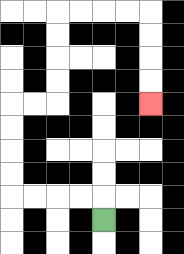{'start': '[4, 9]', 'end': '[6, 4]', 'path_directions': 'U,L,L,L,L,U,U,U,U,R,R,U,U,U,U,R,R,R,R,D,D,D,D', 'path_coordinates': '[[4, 9], [4, 8], [3, 8], [2, 8], [1, 8], [0, 8], [0, 7], [0, 6], [0, 5], [0, 4], [1, 4], [2, 4], [2, 3], [2, 2], [2, 1], [2, 0], [3, 0], [4, 0], [5, 0], [6, 0], [6, 1], [6, 2], [6, 3], [6, 4]]'}